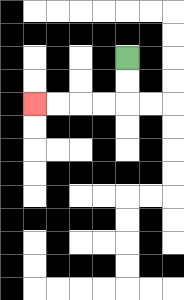{'start': '[5, 2]', 'end': '[1, 4]', 'path_directions': 'D,D,L,L,L,L', 'path_coordinates': '[[5, 2], [5, 3], [5, 4], [4, 4], [3, 4], [2, 4], [1, 4]]'}